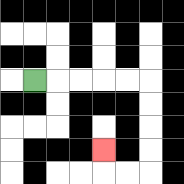{'start': '[1, 3]', 'end': '[4, 6]', 'path_directions': 'R,R,R,R,R,D,D,D,D,L,L,U', 'path_coordinates': '[[1, 3], [2, 3], [3, 3], [4, 3], [5, 3], [6, 3], [6, 4], [6, 5], [6, 6], [6, 7], [5, 7], [4, 7], [4, 6]]'}